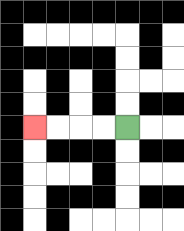{'start': '[5, 5]', 'end': '[1, 5]', 'path_directions': 'L,L,L,L', 'path_coordinates': '[[5, 5], [4, 5], [3, 5], [2, 5], [1, 5]]'}